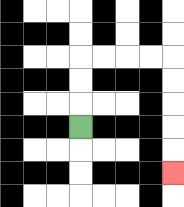{'start': '[3, 5]', 'end': '[7, 7]', 'path_directions': 'U,U,U,R,R,R,R,D,D,D,D,D', 'path_coordinates': '[[3, 5], [3, 4], [3, 3], [3, 2], [4, 2], [5, 2], [6, 2], [7, 2], [7, 3], [7, 4], [7, 5], [7, 6], [7, 7]]'}